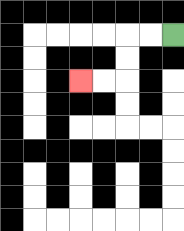{'start': '[7, 1]', 'end': '[3, 3]', 'path_directions': 'L,L,D,D,L,L', 'path_coordinates': '[[7, 1], [6, 1], [5, 1], [5, 2], [5, 3], [4, 3], [3, 3]]'}